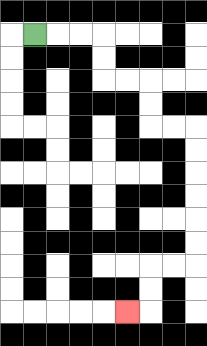{'start': '[1, 1]', 'end': '[5, 13]', 'path_directions': 'R,R,R,D,D,R,R,D,D,R,R,D,D,D,D,D,D,L,L,D,D,L', 'path_coordinates': '[[1, 1], [2, 1], [3, 1], [4, 1], [4, 2], [4, 3], [5, 3], [6, 3], [6, 4], [6, 5], [7, 5], [8, 5], [8, 6], [8, 7], [8, 8], [8, 9], [8, 10], [8, 11], [7, 11], [6, 11], [6, 12], [6, 13], [5, 13]]'}